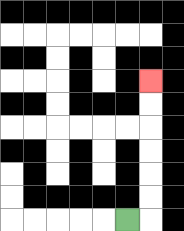{'start': '[5, 9]', 'end': '[6, 3]', 'path_directions': 'R,U,U,U,U,U,U', 'path_coordinates': '[[5, 9], [6, 9], [6, 8], [6, 7], [6, 6], [6, 5], [6, 4], [6, 3]]'}